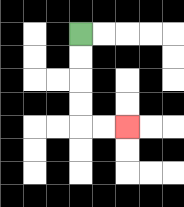{'start': '[3, 1]', 'end': '[5, 5]', 'path_directions': 'D,D,D,D,R,R', 'path_coordinates': '[[3, 1], [3, 2], [3, 3], [3, 4], [3, 5], [4, 5], [5, 5]]'}